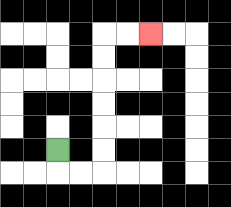{'start': '[2, 6]', 'end': '[6, 1]', 'path_directions': 'D,R,R,U,U,U,U,U,U,R,R', 'path_coordinates': '[[2, 6], [2, 7], [3, 7], [4, 7], [4, 6], [4, 5], [4, 4], [4, 3], [4, 2], [4, 1], [5, 1], [6, 1]]'}